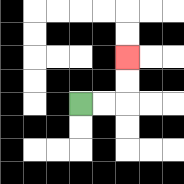{'start': '[3, 4]', 'end': '[5, 2]', 'path_directions': 'R,R,U,U', 'path_coordinates': '[[3, 4], [4, 4], [5, 4], [5, 3], [5, 2]]'}